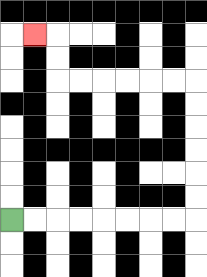{'start': '[0, 9]', 'end': '[1, 1]', 'path_directions': 'R,R,R,R,R,R,R,R,U,U,U,U,U,U,L,L,L,L,L,L,U,U,L', 'path_coordinates': '[[0, 9], [1, 9], [2, 9], [3, 9], [4, 9], [5, 9], [6, 9], [7, 9], [8, 9], [8, 8], [8, 7], [8, 6], [8, 5], [8, 4], [8, 3], [7, 3], [6, 3], [5, 3], [4, 3], [3, 3], [2, 3], [2, 2], [2, 1], [1, 1]]'}